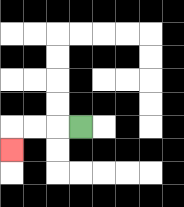{'start': '[3, 5]', 'end': '[0, 6]', 'path_directions': 'L,L,L,D', 'path_coordinates': '[[3, 5], [2, 5], [1, 5], [0, 5], [0, 6]]'}